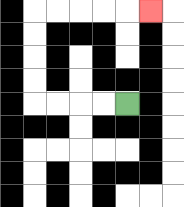{'start': '[5, 4]', 'end': '[6, 0]', 'path_directions': 'L,L,L,L,U,U,U,U,R,R,R,R,R', 'path_coordinates': '[[5, 4], [4, 4], [3, 4], [2, 4], [1, 4], [1, 3], [1, 2], [1, 1], [1, 0], [2, 0], [3, 0], [4, 0], [5, 0], [6, 0]]'}